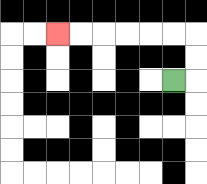{'start': '[7, 3]', 'end': '[2, 1]', 'path_directions': 'R,U,U,L,L,L,L,L,L', 'path_coordinates': '[[7, 3], [8, 3], [8, 2], [8, 1], [7, 1], [6, 1], [5, 1], [4, 1], [3, 1], [2, 1]]'}